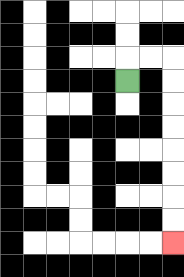{'start': '[5, 3]', 'end': '[7, 10]', 'path_directions': 'U,R,R,D,D,D,D,D,D,D,D', 'path_coordinates': '[[5, 3], [5, 2], [6, 2], [7, 2], [7, 3], [7, 4], [7, 5], [7, 6], [7, 7], [7, 8], [7, 9], [7, 10]]'}